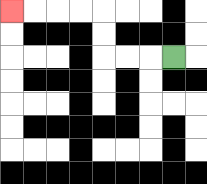{'start': '[7, 2]', 'end': '[0, 0]', 'path_directions': 'L,L,L,U,U,L,L,L,L', 'path_coordinates': '[[7, 2], [6, 2], [5, 2], [4, 2], [4, 1], [4, 0], [3, 0], [2, 0], [1, 0], [0, 0]]'}